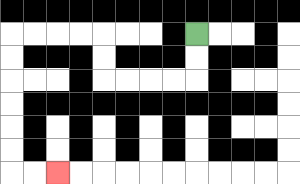{'start': '[8, 1]', 'end': '[2, 7]', 'path_directions': 'D,D,L,L,L,L,U,U,L,L,L,L,D,D,D,D,D,D,R,R', 'path_coordinates': '[[8, 1], [8, 2], [8, 3], [7, 3], [6, 3], [5, 3], [4, 3], [4, 2], [4, 1], [3, 1], [2, 1], [1, 1], [0, 1], [0, 2], [0, 3], [0, 4], [0, 5], [0, 6], [0, 7], [1, 7], [2, 7]]'}